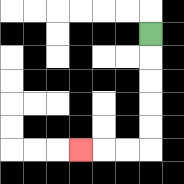{'start': '[6, 1]', 'end': '[3, 6]', 'path_directions': 'D,D,D,D,D,L,L,L', 'path_coordinates': '[[6, 1], [6, 2], [6, 3], [6, 4], [6, 5], [6, 6], [5, 6], [4, 6], [3, 6]]'}